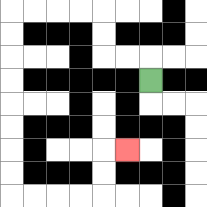{'start': '[6, 3]', 'end': '[5, 6]', 'path_directions': 'U,L,L,U,U,L,L,L,L,D,D,D,D,D,D,D,D,R,R,R,R,U,U,R', 'path_coordinates': '[[6, 3], [6, 2], [5, 2], [4, 2], [4, 1], [4, 0], [3, 0], [2, 0], [1, 0], [0, 0], [0, 1], [0, 2], [0, 3], [0, 4], [0, 5], [0, 6], [0, 7], [0, 8], [1, 8], [2, 8], [3, 8], [4, 8], [4, 7], [4, 6], [5, 6]]'}